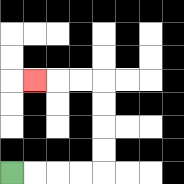{'start': '[0, 7]', 'end': '[1, 3]', 'path_directions': 'R,R,R,R,U,U,U,U,L,L,L', 'path_coordinates': '[[0, 7], [1, 7], [2, 7], [3, 7], [4, 7], [4, 6], [4, 5], [4, 4], [4, 3], [3, 3], [2, 3], [1, 3]]'}